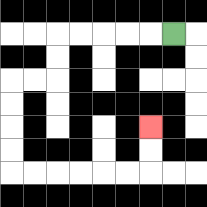{'start': '[7, 1]', 'end': '[6, 5]', 'path_directions': 'L,L,L,L,L,D,D,L,L,D,D,D,D,R,R,R,R,R,R,U,U', 'path_coordinates': '[[7, 1], [6, 1], [5, 1], [4, 1], [3, 1], [2, 1], [2, 2], [2, 3], [1, 3], [0, 3], [0, 4], [0, 5], [0, 6], [0, 7], [1, 7], [2, 7], [3, 7], [4, 7], [5, 7], [6, 7], [6, 6], [6, 5]]'}